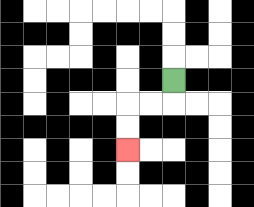{'start': '[7, 3]', 'end': '[5, 6]', 'path_directions': 'D,L,L,D,D', 'path_coordinates': '[[7, 3], [7, 4], [6, 4], [5, 4], [5, 5], [5, 6]]'}